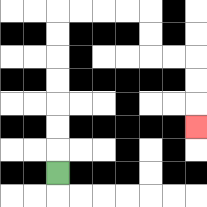{'start': '[2, 7]', 'end': '[8, 5]', 'path_directions': 'U,U,U,U,U,U,U,R,R,R,R,D,D,R,R,D,D,D', 'path_coordinates': '[[2, 7], [2, 6], [2, 5], [2, 4], [2, 3], [2, 2], [2, 1], [2, 0], [3, 0], [4, 0], [5, 0], [6, 0], [6, 1], [6, 2], [7, 2], [8, 2], [8, 3], [8, 4], [8, 5]]'}